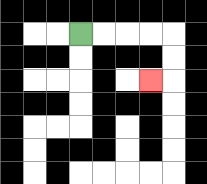{'start': '[3, 1]', 'end': '[6, 3]', 'path_directions': 'R,R,R,R,D,D,L', 'path_coordinates': '[[3, 1], [4, 1], [5, 1], [6, 1], [7, 1], [7, 2], [7, 3], [6, 3]]'}